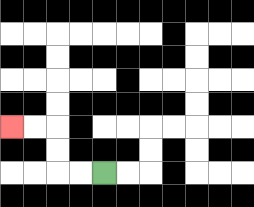{'start': '[4, 7]', 'end': '[0, 5]', 'path_directions': 'L,L,U,U,L,L', 'path_coordinates': '[[4, 7], [3, 7], [2, 7], [2, 6], [2, 5], [1, 5], [0, 5]]'}